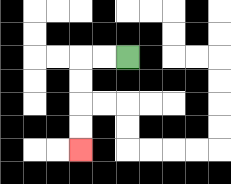{'start': '[5, 2]', 'end': '[3, 6]', 'path_directions': 'L,L,D,D,D,D', 'path_coordinates': '[[5, 2], [4, 2], [3, 2], [3, 3], [3, 4], [3, 5], [3, 6]]'}